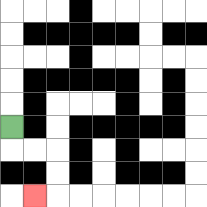{'start': '[0, 5]', 'end': '[1, 8]', 'path_directions': 'D,R,R,D,D,L', 'path_coordinates': '[[0, 5], [0, 6], [1, 6], [2, 6], [2, 7], [2, 8], [1, 8]]'}